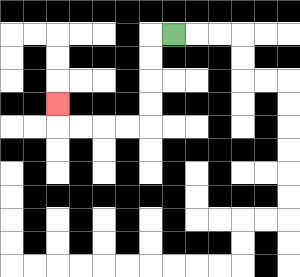{'start': '[7, 1]', 'end': '[2, 4]', 'path_directions': 'L,D,D,D,D,L,L,L,L,U', 'path_coordinates': '[[7, 1], [6, 1], [6, 2], [6, 3], [6, 4], [6, 5], [5, 5], [4, 5], [3, 5], [2, 5], [2, 4]]'}